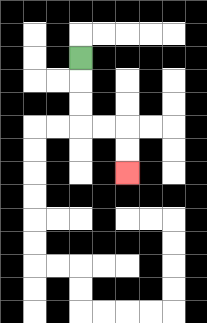{'start': '[3, 2]', 'end': '[5, 7]', 'path_directions': 'D,D,D,R,R,D,D', 'path_coordinates': '[[3, 2], [3, 3], [3, 4], [3, 5], [4, 5], [5, 5], [5, 6], [5, 7]]'}